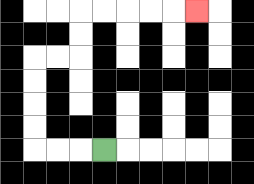{'start': '[4, 6]', 'end': '[8, 0]', 'path_directions': 'L,L,L,U,U,U,U,R,R,U,U,R,R,R,R,R', 'path_coordinates': '[[4, 6], [3, 6], [2, 6], [1, 6], [1, 5], [1, 4], [1, 3], [1, 2], [2, 2], [3, 2], [3, 1], [3, 0], [4, 0], [5, 0], [6, 0], [7, 0], [8, 0]]'}